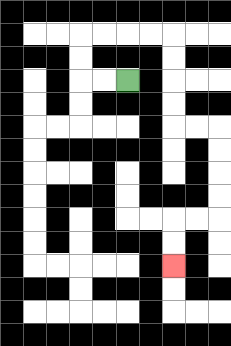{'start': '[5, 3]', 'end': '[7, 11]', 'path_directions': 'L,L,U,U,R,R,R,R,D,D,D,D,R,R,D,D,D,D,L,L,D,D', 'path_coordinates': '[[5, 3], [4, 3], [3, 3], [3, 2], [3, 1], [4, 1], [5, 1], [6, 1], [7, 1], [7, 2], [7, 3], [7, 4], [7, 5], [8, 5], [9, 5], [9, 6], [9, 7], [9, 8], [9, 9], [8, 9], [7, 9], [7, 10], [7, 11]]'}